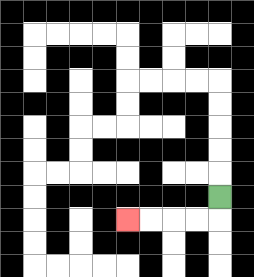{'start': '[9, 8]', 'end': '[5, 9]', 'path_directions': 'D,L,L,L,L', 'path_coordinates': '[[9, 8], [9, 9], [8, 9], [7, 9], [6, 9], [5, 9]]'}